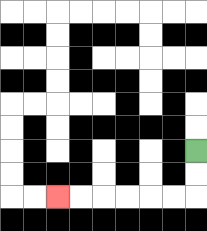{'start': '[8, 6]', 'end': '[2, 8]', 'path_directions': 'D,D,L,L,L,L,L,L', 'path_coordinates': '[[8, 6], [8, 7], [8, 8], [7, 8], [6, 8], [5, 8], [4, 8], [3, 8], [2, 8]]'}